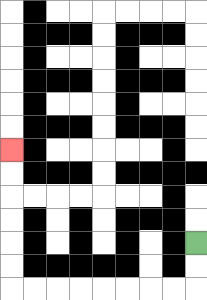{'start': '[8, 10]', 'end': '[0, 6]', 'path_directions': 'D,D,L,L,L,L,L,L,L,L,U,U,U,U,U,U', 'path_coordinates': '[[8, 10], [8, 11], [8, 12], [7, 12], [6, 12], [5, 12], [4, 12], [3, 12], [2, 12], [1, 12], [0, 12], [0, 11], [0, 10], [0, 9], [0, 8], [0, 7], [0, 6]]'}